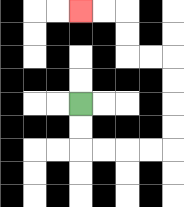{'start': '[3, 4]', 'end': '[3, 0]', 'path_directions': 'D,D,R,R,R,R,U,U,U,U,L,L,U,U,L,L', 'path_coordinates': '[[3, 4], [3, 5], [3, 6], [4, 6], [5, 6], [6, 6], [7, 6], [7, 5], [7, 4], [7, 3], [7, 2], [6, 2], [5, 2], [5, 1], [5, 0], [4, 0], [3, 0]]'}